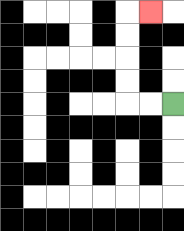{'start': '[7, 4]', 'end': '[6, 0]', 'path_directions': 'L,L,U,U,U,U,R', 'path_coordinates': '[[7, 4], [6, 4], [5, 4], [5, 3], [5, 2], [5, 1], [5, 0], [6, 0]]'}